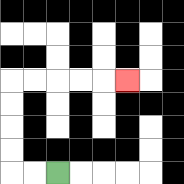{'start': '[2, 7]', 'end': '[5, 3]', 'path_directions': 'L,L,U,U,U,U,R,R,R,R,R', 'path_coordinates': '[[2, 7], [1, 7], [0, 7], [0, 6], [0, 5], [0, 4], [0, 3], [1, 3], [2, 3], [3, 3], [4, 3], [5, 3]]'}